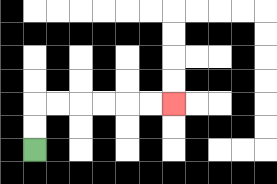{'start': '[1, 6]', 'end': '[7, 4]', 'path_directions': 'U,U,R,R,R,R,R,R', 'path_coordinates': '[[1, 6], [1, 5], [1, 4], [2, 4], [3, 4], [4, 4], [5, 4], [6, 4], [7, 4]]'}